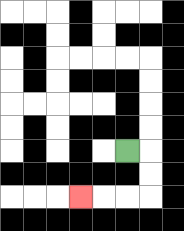{'start': '[5, 6]', 'end': '[3, 8]', 'path_directions': 'R,D,D,L,L,L', 'path_coordinates': '[[5, 6], [6, 6], [6, 7], [6, 8], [5, 8], [4, 8], [3, 8]]'}